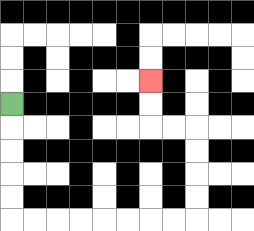{'start': '[0, 4]', 'end': '[6, 3]', 'path_directions': 'D,D,D,D,D,R,R,R,R,R,R,R,R,U,U,U,U,L,L,U,U', 'path_coordinates': '[[0, 4], [0, 5], [0, 6], [0, 7], [0, 8], [0, 9], [1, 9], [2, 9], [3, 9], [4, 9], [5, 9], [6, 9], [7, 9], [8, 9], [8, 8], [8, 7], [8, 6], [8, 5], [7, 5], [6, 5], [6, 4], [6, 3]]'}